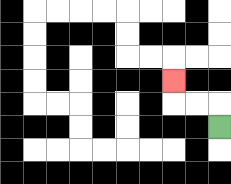{'start': '[9, 5]', 'end': '[7, 3]', 'path_directions': 'U,L,L,U', 'path_coordinates': '[[9, 5], [9, 4], [8, 4], [7, 4], [7, 3]]'}